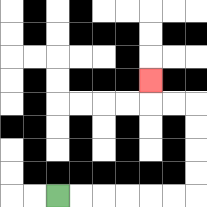{'start': '[2, 8]', 'end': '[6, 3]', 'path_directions': 'R,R,R,R,R,R,U,U,U,U,L,L,U', 'path_coordinates': '[[2, 8], [3, 8], [4, 8], [5, 8], [6, 8], [7, 8], [8, 8], [8, 7], [8, 6], [8, 5], [8, 4], [7, 4], [6, 4], [6, 3]]'}